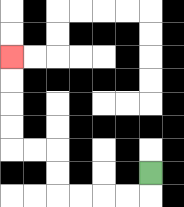{'start': '[6, 7]', 'end': '[0, 2]', 'path_directions': 'D,L,L,L,L,U,U,L,L,U,U,U,U', 'path_coordinates': '[[6, 7], [6, 8], [5, 8], [4, 8], [3, 8], [2, 8], [2, 7], [2, 6], [1, 6], [0, 6], [0, 5], [0, 4], [0, 3], [0, 2]]'}